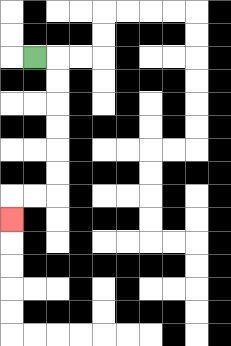{'start': '[1, 2]', 'end': '[0, 9]', 'path_directions': 'R,D,D,D,D,D,D,L,L,D', 'path_coordinates': '[[1, 2], [2, 2], [2, 3], [2, 4], [2, 5], [2, 6], [2, 7], [2, 8], [1, 8], [0, 8], [0, 9]]'}